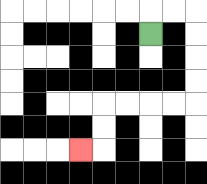{'start': '[6, 1]', 'end': '[3, 6]', 'path_directions': 'U,R,R,D,D,D,D,L,L,L,L,D,D,L', 'path_coordinates': '[[6, 1], [6, 0], [7, 0], [8, 0], [8, 1], [8, 2], [8, 3], [8, 4], [7, 4], [6, 4], [5, 4], [4, 4], [4, 5], [4, 6], [3, 6]]'}